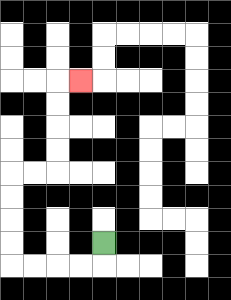{'start': '[4, 10]', 'end': '[3, 3]', 'path_directions': 'D,L,L,L,L,U,U,U,U,R,R,U,U,U,U,R', 'path_coordinates': '[[4, 10], [4, 11], [3, 11], [2, 11], [1, 11], [0, 11], [0, 10], [0, 9], [0, 8], [0, 7], [1, 7], [2, 7], [2, 6], [2, 5], [2, 4], [2, 3], [3, 3]]'}